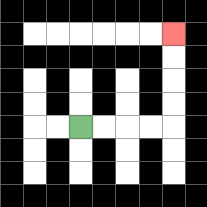{'start': '[3, 5]', 'end': '[7, 1]', 'path_directions': 'R,R,R,R,U,U,U,U', 'path_coordinates': '[[3, 5], [4, 5], [5, 5], [6, 5], [7, 5], [7, 4], [7, 3], [7, 2], [7, 1]]'}